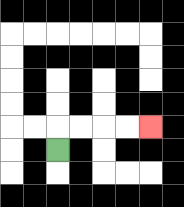{'start': '[2, 6]', 'end': '[6, 5]', 'path_directions': 'U,R,R,R,R', 'path_coordinates': '[[2, 6], [2, 5], [3, 5], [4, 5], [5, 5], [6, 5]]'}